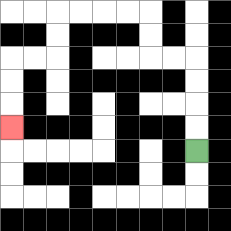{'start': '[8, 6]', 'end': '[0, 5]', 'path_directions': 'U,U,U,U,L,L,U,U,L,L,L,L,D,D,L,L,D,D,D', 'path_coordinates': '[[8, 6], [8, 5], [8, 4], [8, 3], [8, 2], [7, 2], [6, 2], [6, 1], [6, 0], [5, 0], [4, 0], [3, 0], [2, 0], [2, 1], [2, 2], [1, 2], [0, 2], [0, 3], [0, 4], [0, 5]]'}